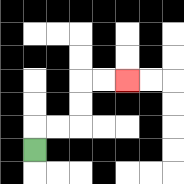{'start': '[1, 6]', 'end': '[5, 3]', 'path_directions': 'U,R,R,U,U,R,R', 'path_coordinates': '[[1, 6], [1, 5], [2, 5], [3, 5], [3, 4], [3, 3], [4, 3], [5, 3]]'}